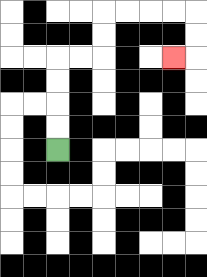{'start': '[2, 6]', 'end': '[7, 2]', 'path_directions': 'U,U,U,U,R,R,U,U,R,R,R,R,D,D,L', 'path_coordinates': '[[2, 6], [2, 5], [2, 4], [2, 3], [2, 2], [3, 2], [4, 2], [4, 1], [4, 0], [5, 0], [6, 0], [7, 0], [8, 0], [8, 1], [8, 2], [7, 2]]'}